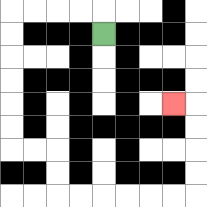{'start': '[4, 1]', 'end': '[7, 4]', 'path_directions': 'U,L,L,L,L,D,D,D,D,D,D,R,R,D,D,R,R,R,R,R,R,U,U,U,U,L', 'path_coordinates': '[[4, 1], [4, 0], [3, 0], [2, 0], [1, 0], [0, 0], [0, 1], [0, 2], [0, 3], [0, 4], [0, 5], [0, 6], [1, 6], [2, 6], [2, 7], [2, 8], [3, 8], [4, 8], [5, 8], [6, 8], [7, 8], [8, 8], [8, 7], [8, 6], [8, 5], [8, 4], [7, 4]]'}